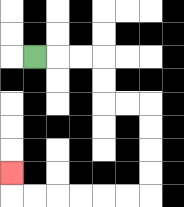{'start': '[1, 2]', 'end': '[0, 7]', 'path_directions': 'R,R,R,D,D,R,R,D,D,D,D,L,L,L,L,L,L,U', 'path_coordinates': '[[1, 2], [2, 2], [3, 2], [4, 2], [4, 3], [4, 4], [5, 4], [6, 4], [6, 5], [6, 6], [6, 7], [6, 8], [5, 8], [4, 8], [3, 8], [2, 8], [1, 8], [0, 8], [0, 7]]'}